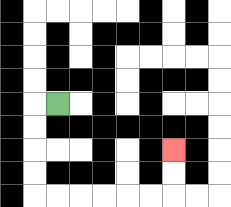{'start': '[2, 4]', 'end': '[7, 6]', 'path_directions': 'L,D,D,D,D,R,R,R,R,R,R,U,U', 'path_coordinates': '[[2, 4], [1, 4], [1, 5], [1, 6], [1, 7], [1, 8], [2, 8], [3, 8], [4, 8], [5, 8], [6, 8], [7, 8], [7, 7], [7, 6]]'}